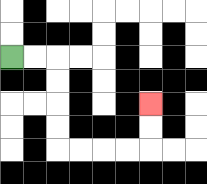{'start': '[0, 2]', 'end': '[6, 4]', 'path_directions': 'R,R,D,D,D,D,R,R,R,R,U,U', 'path_coordinates': '[[0, 2], [1, 2], [2, 2], [2, 3], [2, 4], [2, 5], [2, 6], [3, 6], [4, 6], [5, 6], [6, 6], [6, 5], [6, 4]]'}